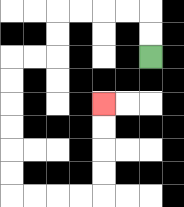{'start': '[6, 2]', 'end': '[4, 4]', 'path_directions': 'U,U,L,L,L,L,D,D,L,L,D,D,D,D,D,D,R,R,R,R,U,U,U,U', 'path_coordinates': '[[6, 2], [6, 1], [6, 0], [5, 0], [4, 0], [3, 0], [2, 0], [2, 1], [2, 2], [1, 2], [0, 2], [0, 3], [0, 4], [0, 5], [0, 6], [0, 7], [0, 8], [1, 8], [2, 8], [3, 8], [4, 8], [4, 7], [4, 6], [4, 5], [4, 4]]'}